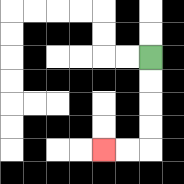{'start': '[6, 2]', 'end': '[4, 6]', 'path_directions': 'D,D,D,D,L,L', 'path_coordinates': '[[6, 2], [6, 3], [6, 4], [6, 5], [6, 6], [5, 6], [4, 6]]'}